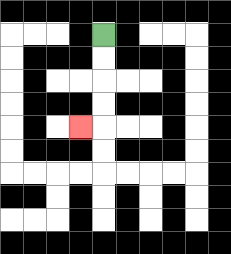{'start': '[4, 1]', 'end': '[3, 5]', 'path_directions': 'D,D,D,D,L', 'path_coordinates': '[[4, 1], [4, 2], [4, 3], [4, 4], [4, 5], [3, 5]]'}